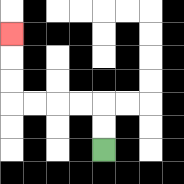{'start': '[4, 6]', 'end': '[0, 1]', 'path_directions': 'U,U,L,L,L,L,U,U,U', 'path_coordinates': '[[4, 6], [4, 5], [4, 4], [3, 4], [2, 4], [1, 4], [0, 4], [0, 3], [0, 2], [0, 1]]'}